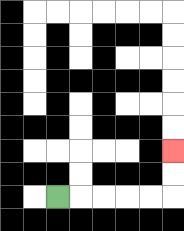{'start': '[2, 8]', 'end': '[7, 6]', 'path_directions': 'R,R,R,R,R,U,U', 'path_coordinates': '[[2, 8], [3, 8], [4, 8], [5, 8], [6, 8], [7, 8], [7, 7], [7, 6]]'}